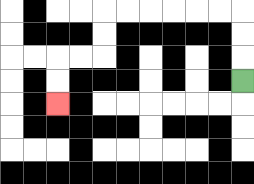{'start': '[10, 3]', 'end': '[2, 4]', 'path_directions': 'U,U,U,L,L,L,L,L,L,D,D,L,L,D,D', 'path_coordinates': '[[10, 3], [10, 2], [10, 1], [10, 0], [9, 0], [8, 0], [7, 0], [6, 0], [5, 0], [4, 0], [4, 1], [4, 2], [3, 2], [2, 2], [2, 3], [2, 4]]'}